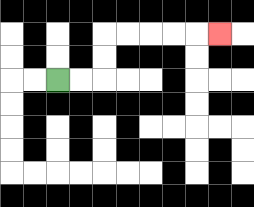{'start': '[2, 3]', 'end': '[9, 1]', 'path_directions': 'R,R,U,U,R,R,R,R,R', 'path_coordinates': '[[2, 3], [3, 3], [4, 3], [4, 2], [4, 1], [5, 1], [6, 1], [7, 1], [8, 1], [9, 1]]'}